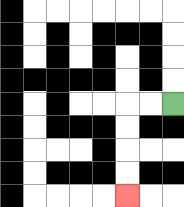{'start': '[7, 4]', 'end': '[5, 8]', 'path_directions': 'L,L,D,D,D,D', 'path_coordinates': '[[7, 4], [6, 4], [5, 4], [5, 5], [5, 6], [5, 7], [5, 8]]'}